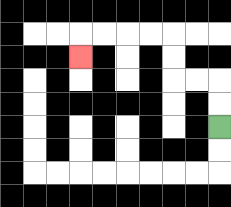{'start': '[9, 5]', 'end': '[3, 2]', 'path_directions': 'U,U,L,L,U,U,L,L,L,L,D', 'path_coordinates': '[[9, 5], [9, 4], [9, 3], [8, 3], [7, 3], [7, 2], [7, 1], [6, 1], [5, 1], [4, 1], [3, 1], [3, 2]]'}